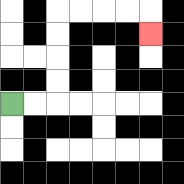{'start': '[0, 4]', 'end': '[6, 1]', 'path_directions': 'R,R,U,U,U,U,R,R,R,R,D', 'path_coordinates': '[[0, 4], [1, 4], [2, 4], [2, 3], [2, 2], [2, 1], [2, 0], [3, 0], [4, 0], [5, 0], [6, 0], [6, 1]]'}